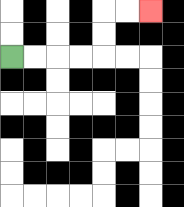{'start': '[0, 2]', 'end': '[6, 0]', 'path_directions': 'R,R,R,R,U,U,R,R', 'path_coordinates': '[[0, 2], [1, 2], [2, 2], [3, 2], [4, 2], [4, 1], [4, 0], [5, 0], [6, 0]]'}